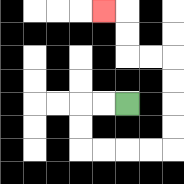{'start': '[5, 4]', 'end': '[4, 0]', 'path_directions': 'L,L,D,D,R,R,R,R,U,U,U,U,L,L,U,U,L', 'path_coordinates': '[[5, 4], [4, 4], [3, 4], [3, 5], [3, 6], [4, 6], [5, 6], [6, 6], [7, 6], [7, 5], [7, 4], [7, 3], [7, 2], [6, 2], [5, 2], [5, 1], [5, 0], [4, 0]]'}